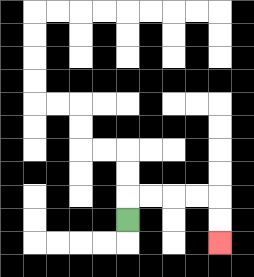{'start': '[5, 9]', 'end': '[9, 10]', 'path_directions': 'U,R,R,R,R,D,D', 'path_coordinates': '[[5, 9], [5, 8], [6, 8], [7, 8], [8, 8], [9, 8], [9, 9], [9, 10]]'}